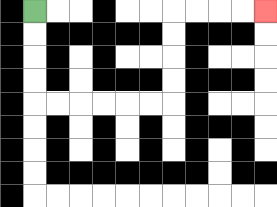{'start': '[1, 0]', 'end': '[11, 0]', 'path_directions': 'D,D,D,D,R,R,R,R,R,R,U,U,U,U,R,R,R,R', 'path_coordinates': '[[1, 0], [1, 1], [1, 2], [1, 3], [1, 4], [2, 4], [3, 4], [4, 4], [5, 4], [6, 4], [7, 4], [7, 3], [7, 2], [7, 1], [7, 0], [8, 0], [9, 0], [10, 0], [11, 0]]'}